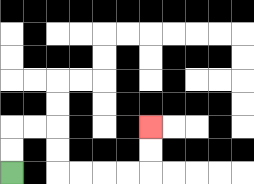{'start': '[0, 7]', 'end': '[6, 5]', 'path_directions': 'U,U,R,R,D,D,R,R,R,R,U,U', 'path_coordinates': '[[0, 7], [0, 6], [0, 5], [1, 5], [2, 5], [2, 6], [2, 7], [3, 7], [4, 7], [5, 7], [6, 7], [6, 6], [6, 5]]'}